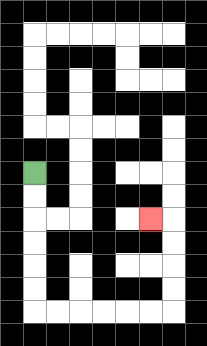{'start': '[1, 7]', 'end': '[6, 9]', 'path_directions': 'D,D,D,D,D,D,R,R,R,R,R,R,U,U,U,U,L', 'path_coordinates': '[[1, 7], [1, 8], [1, 9], [1, 10], [1, 11], [1, 12], [1, 13], [2, 13], [3, 13], [4, 13], [5, 13], [6, 13], [7, 13], [7, 12], [7, 11], [7, 10], [7, 9], [6, 9]]'}